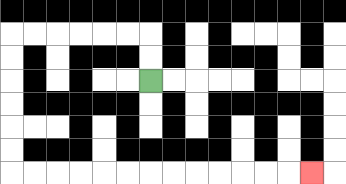{'start': '[6, 3]', 'end': '[13, 7]', 'path_directions': 'U,U,L,L,L,L,L,L,D,D,D,D,D,D,R,R,R,R,R,R,R,R,R,R,R,R,R', 'path_coordinates': '[[6, 3], [6, 2], [6, 1], [5, 1], [4, 1], [3, 1], [2, 1], [1, 1], [0, 1], [0, 2], [0, 3], [0, 4], [0, 5], [0, 6], [0, 7], [1, 7], [2, 7], [3, 7], [4, 7], [5, 7], [6, 7], [7, 7], [8, 7], [9, 7], [10, 7], [11, 7], [12, 7], [13, 7]]'}